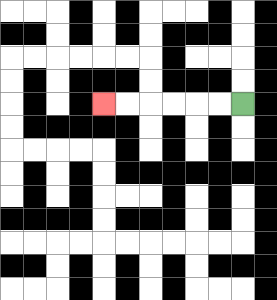{'start': '[10, 4]', 'end': '[4, 4]', 'path_directions': 'L,L,L,L,L,L', 'path_coordinates': '[[10, 4], [9, 4], [8, 4], [7, 4], [6, 4], [5, 4], [4, 4]]'}